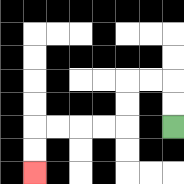{'start': '[7, 5]', 'end': '[1, 7]', 'path_directions': 'U,U,L,L,D,D,L,L,L,L,D,D', 'path_coordinates': '[[7, 5], [7, 4], [7, 3], [6, 3], [5, 3], [5, 4], [5, 5], [4, 5], [3, 5], [2, 5], [1, 5], [1, 6], [1, 7]]'}